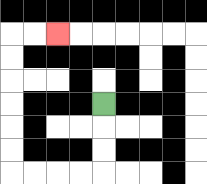{'start': '[4, 4]', 'end': '[2, 1]', 'path_directions': 'D,D,D,L,L,L,L,U,U,U,U,U,U,R,R', 'path_coordinates': '[[4, 4], [4, 5], [4, 6], [4, 7], [3, 7], [2, 7], [1, 7], [0, 7], [0, 6], [0, 5], [0, 4], [0, 3], [0, 2], [0, 1], [1, 1], [2, 1]]'}